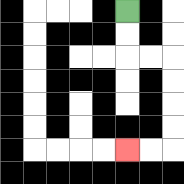{'start': '[5, 0]', 'end': '[5, 6]', 'path_directions': 'D,D,R,R,D,D,D,D,L,L', 'path_coordinates': '[[5, 0], [5, 1], [5, 2], [6, 2], [7, 2], [7, 3], [7, 4], [7, 5], [7, 6], [6, 6], [5, 6]]'}